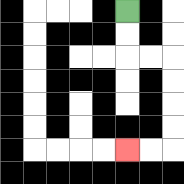{'start': '[5, 0]', 'end': '[5, 6]', 'path_directions': 'D,D,R,R,D,D,D,D,L,L', 'path_coordinates': '[[5, 0], [5, 1], [5, 2], [6, 2], [7, 2], [7, 3], [7, 4], [7, 5], [7, 6], [6, 6], [5, 6]]'}